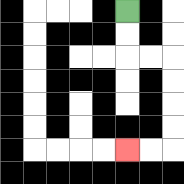{'start': '[5, 0]', 'end': '[5, 6]', 'path_directions': 'D,D,R,R,D,D,D,D,L,L', 'path_coordinates': '[[5, 0], [5, 1], [5, 2], [6, 2], [7, 2], [7, 3], [7, 4], [7, 5], [7, 6], [6, 6], [5, 6]]'}